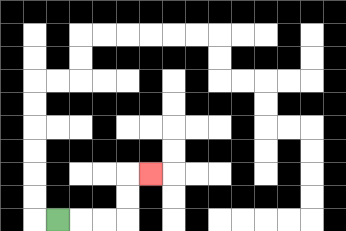{'start': '[2, 9]', 'end': '[6, 7]', 'path_directions': 'R,R,R,U,U,R', 'path_coordinates': '[[2, 9], [3, 9], [4, 9], [5, 9], [5, 8], [5, 7], [6, 7]]'}